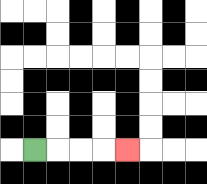{'start': '[1, 6]', 'end': '[5, 6]', 'path_directions': 'R,R,R,R', 'path_coordinates': '[[1, 6], [2, 6], [3, 6], [4, 6], [5, 6]]'}